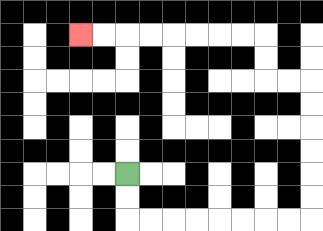{'start': '[5, 7]', 'end': '[3, 1]', 'path_directions': 'D,D,R,R,R,R,R,R,R,R,U,U,U,U,U,U,L,L,U,U,L,L,L,L,L,L,L,L', 'path_coordinates': '[[5, 7], [5, 8], [5, 9], [6, 9], [7, 9], [8, 9], [9, 9], [10, 9], [11, 9], [12, 9], [13, 9], [13, 8], [13, 7], [13, 6], [13, 5], [13, 4], [13, 3], [12, 3], [11, 3], [11, 2], [11, 1], [10, 1], [9, 1], [8, 1], [7, 1], [6, 1], [5, 1], [4, 1], [3, 1]]'}